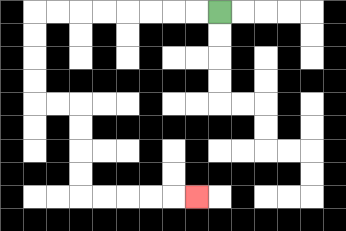{'start': '[9, 0]', 'end': '[8, 8]', 'path_directions': 'L,L,L,L,L,L,L,L,D,D,D,D,R,R,D,D,D,D,R,R,R,R,R', 'path_coordinates': '[[9, 0], [8, 0], [7, 0], [6, 0], [5, 0], [4, 0], [3, 0], [2, 0], [1, 0], [1, 1], [1, 2], [1, 3], [1, 4], [2, 4], [3, 4], [3, 5], [3, 6], [3, 7], [3, 8], [4, 8], [5, 8], [6, 8], [7, 8], [8, 8]]'}